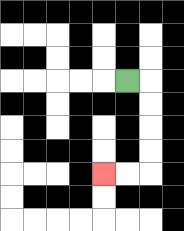{'start': '[5, 3]', 'end': '[4, 7]', 'path_directions': 'R,D,D,D,D,L,L', 'path_coordinates': '[[5, 3], [6, 3], [6, 4], [6, 5], [6, 6], [6, 7], [5, 7], [4, 7]]'}